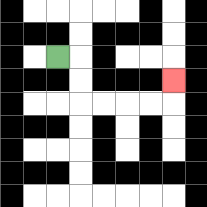{'start': '[2, 2]', 'end': '[7, 3]', 'path_directions': 'R,D,D,R,R,R,R,U', 'path_coordinates': '[[2, 2], [3, 2], [3, 3], [3, 4], [4, 4], [5, 4], [6, 4], [7, 4], [7, 3]]'}